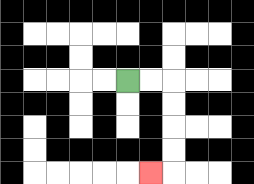{'start': '[5, 3]', 'end': '[6, 7]', 'path_directions': 'R,R,D,D,D,D,L', 'path_coordinates': '[[5, 3], [6, 3], [7, 3], [7, 4], [7, 5], [7, 6], [7, 7], [6, 7]]'}